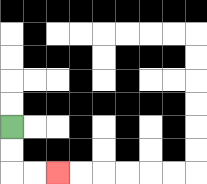{'start': '[0, 5]', 'end': '[2, 7]', 'path_directions': 'D,D,R,R', 'path_coordinates': '[[0, 5], [0, 6], [0, 7], [1, 7], [2, 7]]'}